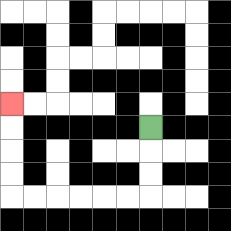{'start': '[6, 5]', 'end': '[0, 4]', 'path_directions': 'D,D,D,L,L,L,L,L,L,U,U,U,U', 'path_coordinates': '[[6, 5], [6, 6], [6, 7], [6, 8], [5, 8], [4, 8], [3, 8], [2, 8], [1, 8], [0, 8], [0, 7], [0, 6], [0, 5], [0, 4]]'}